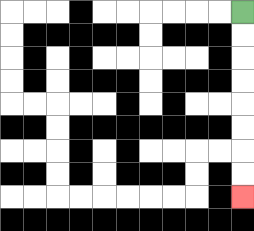{'start': '[10, 0]', 'end': '[10, 8]', 'path_directions': 'D,D,D,D,D,D,D,D', 'path_coordinates': '[[10, 0], [10, 1], [10, 2], [10, 3], [10, 4], [10, 5], [10, 6], [10, 7], [10, 8]]'}